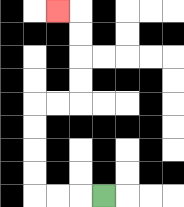{'start': '[4, 8]', 'end': '[2, 0]', 'path_directions': 'L,L,L,U,U,U,U,R,R,U,U,U,U,L', 'path_coordinates': '[[4, 8], [3, 8], [2, 8], [1, 8], [1, 7], [1, 6], [1, 5], [1, 4], [2, 4], [3, 4], [3, 3], [3, 2], [3, 1], [3, 0], [2, 0]]'}